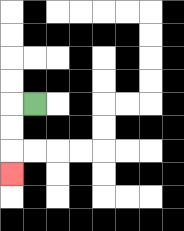{'start': '[1, 4]', 'end': '[0, 7]', 'path_directions': 'L,D,D,D', 'path_coordinates': '[[1, 4], [0, 4], [0, 5], [0, 6], [0, 7]]'}